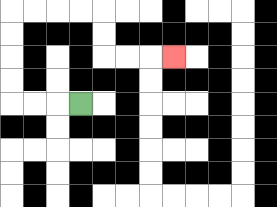{'start': '[3, 4]', 'end': '[7, 2]', 'path_directions': 'L,L,L,U,U,U,U,R,R,R,R,D,D,R,R,R', 'path_coordinates': '[[3, 4], [2, 4], [1, 4], [0, 4], [0, 3], [0, 2], [0, 1], [0, 0], [1, 0], [2, 0], [3, 0], [4, 0], [4, 1], [4, 2], [5, 2], [6, 2], [7, 2]]'}